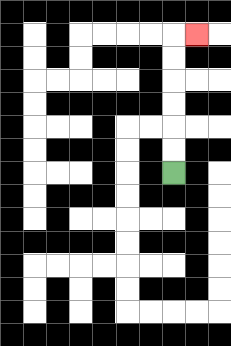{'start': '[7, 7]', 'end': '[8, 1]', 'path_directions': 'U,U,U,U,U,U,R', 'path_coordinates': '[[7, 7], [7, 6], [7, 5], [7, 4], [7, 3], [7, 2], [7, 1], [8, 1]]'}